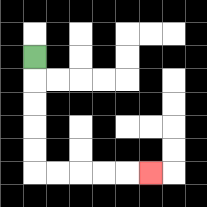{'start': '[1, 2]', 'end': '[6, 7]', 'path_directions': 'D,D,D,D,D,R,R,R,R,R', 'path_coordinates': '[[1, 2], [1, 3], [1, 4], [1, 5], [1, 6], [1, 7], [2, 7], [3, 7], [4, 7], [5, 7], [6, 7]]'}